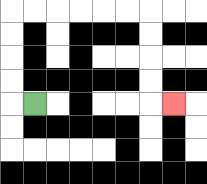{'start': '[1, 4]', 'end': '[7, 4]', 'path_directions': 'L,U,U,U,U,R,R,R,R,R,R,D,D,D,D,R', 'path_coordinates': '[[1, 4], [0, 4], [0, 3], [0, 2], [0, 1], [0, 0], [1, 0], [2, 0], [3, 0], [4, 0], [5, 0], [6, 0], [6, 1], [6, 2], [6, 3], [6, 4], [7, 4]]'}